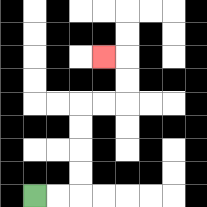{'start': '[1, 8]', 'end': '[4, 2]', 'path_directions': 'R,R,U,U,U,U,R,R,U,U,L', 'path_coordinates': '[[1, 8], [2, 8], [3, 8], [3, 7], [3, 6], [3, 5], [3, 4], [4, 4], [5, 4], [5, 3], [5, 2], [4, 2]]'}